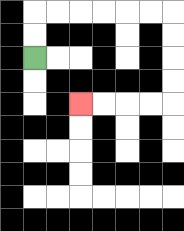{'start': '[1, 2]', 'end': '[3, 4]', 'path_directions': 'U,U,R,R,R,R,R,R,D,D,D,D,L,L,L,L', 'path_coordinates': '[[1, 2], [1, 1], [1, 0], [2, 0], [3, 0], [4, 0], [5, 0], [6, 0], [7, 0], [7, 1], [7, 2], [7, 3], [7, 4], [6, 4], [5, 4], [4, 4], [3, 4]]'}